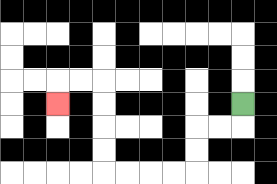{'start': '[10, 4]', 'end': '[2, 4]', 'path_directions': 'D,L,L,D,D,L,L,L,L,U,U,U,U,L,L,D', 'path_coordinates': '[[10, 4], [10, 5], [9, 5], [8, 5], [8, 6], [8, 7], [7, 7], [6, 7], [5, 7], [4, 7], [4, 6], [4, 5], [4, 4], [4, 3], [3, 3], [2, 3], [2, 4]]'}